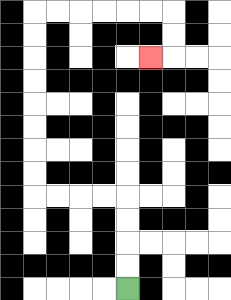{'start': '[5, 12]', 'end': '[6, 2]', 'path_directions': 'U,U,U,U,L,L,L,L,U,U,U,U,U,U,U,U,R,R,R,R,R,R,D,D,L', 'path_coordinates': '[[5, 12], [5, 11], [5, 10], [5, 9], [5, 8], [4, 8], [3, 8], [2, 8], [1, 8], [1, 7], [1, 6], [1, 5], [1, 4], [1, 3], [1, 2], [1, 1], [1, 0], [2, 0], [3, 0], [4, 0], [5, 0], [6, 0], [7, 0], [7, 1], [7, 2], [6, 2]]'}